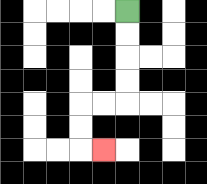{'start': '[5, 0]', 'end': '[4, 6]', 'path_directions': 'D,D,D,D,L,L,D,D,R', 'path_coordinates': '[[5, 0], [5, 1], [5, 2], [5, 3], [5, 4], [4, 4], [3, 4], [3, 5], [3, 6], [4, 6]]'}